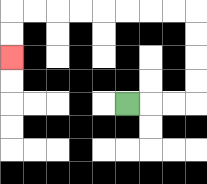{'start': '[5, 4]', 'end': '[0, 2]', 'path_directions': 'R,R,R,U,U,U,U,L,L,L,L,L,L,L,L,D,D', 'path_coordinates': '[[5, 4], [6, 4], [7, 4], [8, 4], [8, 3], [8, 2], [8, 1], [8, 0], [7, 0], [6, 0], [5, 0], [4, 0], [3, 0], [2, 0], [1, 0], [0, 0], [0, 1], [0, 2]]'}